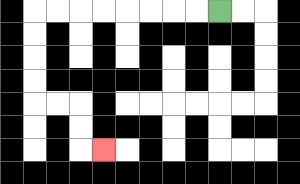{'start': '[9, 0]', 'end': '[4, 6]', 'path_directions': 'L,L,L,L,L,L,L,L,D,D,D,D,R,R,D,D,R', 'path_coordinates': '[[9, 0], [8, 0], [7, 0], [6, 0], [5, 0], [4, 0], [3, 0], [2, 0], [1, 0], [1, 1], [1, 2], [1, 3], [1, 4], [2, 4], [3, 4], [3, 5], [3, 6], [4, 6]]'}